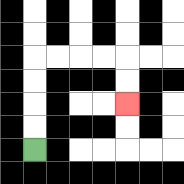{'start': '[1, 6]', 'end': '[5, 4]', 'path_directions': 'U,U,U,U,R,R,R,R,D,D', 'path_coordinates': '[[1, 6], [1, 5], [1, 4], [1, 3], [1, 2], [2, 2], [3, 2], [4, 2], [5, 2], [5, 3], [5, 4]]'}